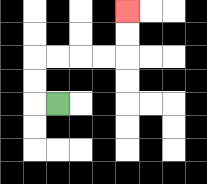{'start': '[2, 4]', 'end': '[5, 0]', 'path_directions': 'L,U,U,R,R,R,R,U,U', 'path_coordinates': '[[2, 4], [1, 4], [1, 3], [1, 2], [2, 2], [3, 2], [4, 2], [5, 2], [5, 1], [5, 0]]'}